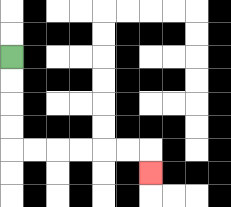{'start': '[0, 2]', 'end': '[6, 7]', 'path_directions': 'D,D,D,D,R,R,R,R,R,R,D', 'path_coordinates': '[[0, 2], [0, 3], [0, 4], [0, 5], [0, 6], [1, 6], [2, 6], [3, 6], [4, 6], [5, 6], [6, 6], [6, 7]]'}